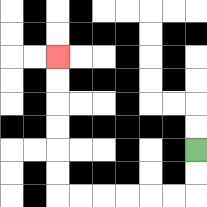{'start': '[8, 6]', 'end': '[2, 2]', 'path_directions': 'D,D,L,L,L,L,L,L,U,U,U,U,U,U', 'path_coordinates': '[[8, 6], [8, 7], [8, 8], [7, 8], [6, 8], [5, 8], [4, 8], [3, 8], [2, 8], [2, 7], [2, 6], [2, 5], [2, 4], [2, 3], [2, 2]]'}